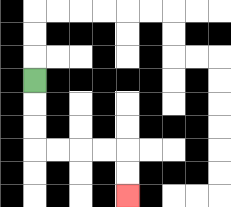{'start': '[1, 3]', 'end': '[5, 8]', 'path_directions': 'D,D,D,R,R,R,R,D,D', 'path_coordinates': '[[1, 3], [1, 4], [1, 5], [1, 6], [2, 6], [3, 6], [4, 6], [5, 6], [5, 7], [5, 8]]'}